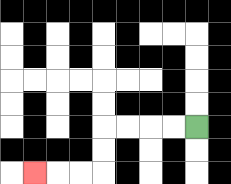{'start': '[8, 5]', 'end': '[1, 7]', 'path_directions': 'L,L,L,L,D,D,L,L,L', 'path_coordinates': '[[8, 5], [7, 5], [6, 5], [5, 5], [4, 5], [4, 6], [4, 7], [3, 7], [2, 7], [1, 7]]'}